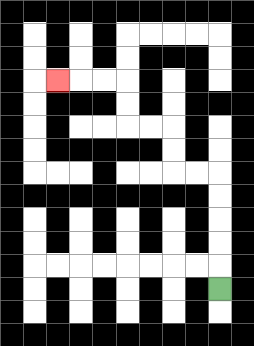{'start': '[9, 12]', 'end': '[2, 3]', 'path_directions': 'U,U,U,U,U,L,L,U,U,L,L,U,U,L,L,L', 'path_coordinates': '[[9, 12], [9, 11], [9, 10], [9, 9], [9, 8], [9, 7], [8, 7], [7, 7], [7, 6], [7, 5], [6, 5], [5, 5], [5, 4], [5, 3], [4, 3], [3, 3], [2, 3]]'}